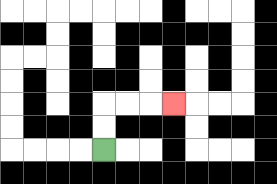{'start': '[4, 6]', 'end': '[7, 4]', 'path_directions': 'U,U,R,R,R', 'path_coordinates': '[[4, 6], [4, 5], [4, 4], [5, 4], [6, 4], [7, 4]]'}